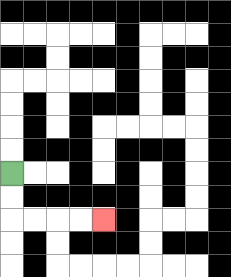{'start': '[0, 7]', 'end': '[4, 9]', 'path_directions': 'D,D,R,R,R,R', 'path_coordinates': '[[0, 7], [0, 8], [0, 9], [1, 9], [2, 9], [3, 9], [4, 9]]'}